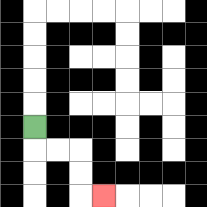{'start': '[1, 5]', 'end': '[4, 8]', 'path_directions': 'D,R,R,D,D,R', 'path_coordinates': '[[1, 5], [1, 6], [2, 6], [3, 6], [3, 7], [3, 8], [4, 8]]'}